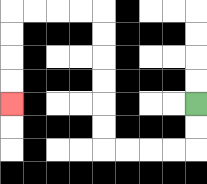{'start': '[8, 4]', 'end': '[0, 4]', 'path_directions': 'D,D,L,L,L,L,U,U,U,U,U,U,L,L,L,L,D,D,D,D', 'path_coordinates': '[[8, 4], [8, 5], [8, 6], [7, 6], [6, 6], [5, 6], [4, 6], [4, 5], [4, 4], [4, 3], [4, 2], [4, 1], [4, 0], [3, 0], [2, 0], [1, 0], [0, 0], [0, 1], [0, 2], [0, 3], [0, 4]]'}